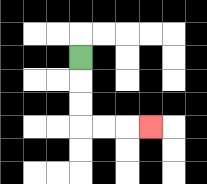{'start': '[3, 2]', 'end': '[6, 5]', 'path_directions': 'D,D,D,R,R,R', 'path_coordinates': '[[3, 2], [3, 3], [3, 4], [3, 5], [4, 5], [5, 5], [6, 5]]'}